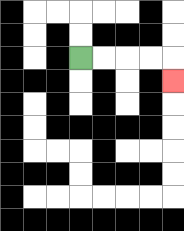{'start': '[3, 2]', 'end': '[7, 3]', 'path_directions': 'R,R,R,R,D', 'path_coordinates': '[[3, 2], [4, 2], [5, 2], [6, 2], [7, 2], [7, 3]]'}